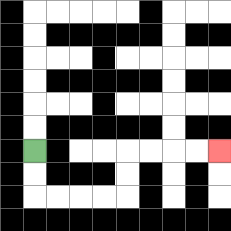{'start': '[1, 6]', 'end': '[9, 6]', 'path_directions': 'D,D,R,R,R,R,U,U,R,R,R,R', 'path_coordinates': '[[1, 6], [1, 7], [1, 8], [2, 8], [3, 8], [4, 8], [5, 8], [5, 7], [5, 6], [6, 6], [7, 6], [8, 6], [9, 6]]'}